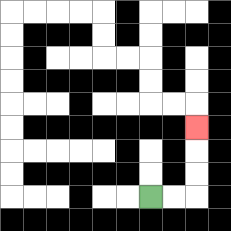{'start': '[6, 8]', 'end': '[8, 5]', 'path_directions': 'R,R,U,U,U', 'path_coordinates': '[[6, 8], [7, 8], [8, 8], [8, 7], [8, 6], [8, 5]]'}